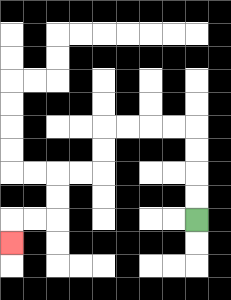{'start': '[8, 9]', 'end': '[0, 10]', 'path_directions': 'U,U,U,U,L,L,L,L,D,D,L,L,D,D,L,L,D', 'path_coordinates': '[[8, 9], [8, 8], [8, 7], [8, 6], [8, 5], [7, 5], [6, 5], [5, 5], [4, 5], [4, 6], [4, 7], [3, 7], [2, 7], [2, 8], [2, 9], [1, 9], [0, 9], [0, 10]]'}